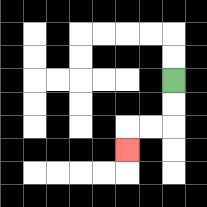{'start': '[7, 3]', 'end': '[5, 6]', 'path_directions': 'D,D,L,L,D', 'path_coordinates': '[[7, 3], [7, 4], [7, 5], [6, 5], [5, 5], [5, 6]]'}